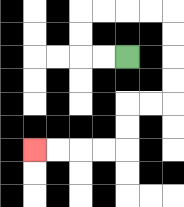{'start': '[5, 2]', 'end': '[1, 6]', 'path_directions': 'L,L,U,U,R,R,R,R,D,D,D,D,L,L,D,D,L,L,L,L', 'path_coordinates': '[[5, 2], [4, 2], [3, 2], [3, 1], [3, 0], [4, 0], [5, 0], [6, 0], [7, 0], [7, 1], [7, 2], [7, 3], [7, 4], [6, 4], [5, 4], [5, 5], [5, 6], [4, 6], [3, 6], [2, 6], [1, 6]]'}